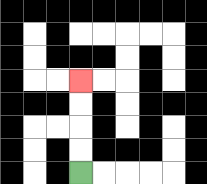{'start': '[3, 7]', 'end': '[3, 3]', 'path_directions': 'U,U,U,U', 'path_coordinates': '[[3, 7], [3, 6], [3, 5], [3, 4], [3, 3]]'}